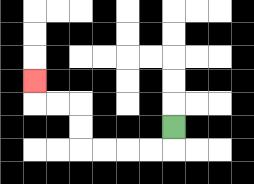{'start': '[7, 5]', 'end': '[1, 3]', 'path_directions': 'D,L,L,L,L,U,U,L,L,U', 'path_coordinates': '[[7, 5], [7, 6], [6, 6], [5, 6], [4, 6], [3, 6], [3, 5], [3, 4], [2, 4], [1, 4], [1, 3]]'}